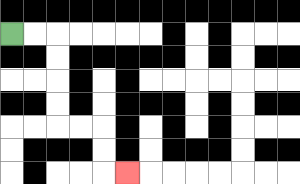{'start': '[0, 1]', 'end': '[5, 7]', 'path_directions': 'R,R,D,D,D,D,R,R,D,D,R', 'path_coordinates': '[[0, 1], [1, 1], [2, 1], [2, 2], [2, 3], [2, 4], [2, 5], [3, 5], [4, 5], [4, 6], [4, 7], [5, 7]]'}